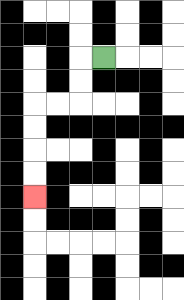{'start': '[4, 2]', 'end': '[1, 8]', 'path_directions': 'L,D,D,L,L,D,D,D,D', 'path_coordinates': '[[4, 2], [3, 2], [3, 3], [3, 4], [2, 4], [1, 4], [1, 5], [1, 6], [1, 7], [1, 8]]'}